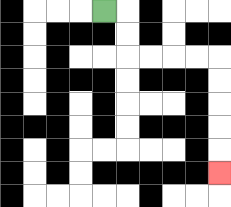{'start': '[4, 0]', 'end': '[9, 7]', 'path_directions': 'R,D,D,R,R,R,R,D,D,D,D,D', 'path_coordinates': '[[4, 0], [5, 0], [5, 1], [5, 2], [6, 2], [7, 2], [8, 2], [9, 2], [9, 3], [9, 4], [9, 5], [9, 6], [9, 7]]'}